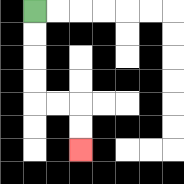{'start': '[1, 0]', 'end': '[3, 6]', 'path_directions': 'D,D,D,D,R,R,D,D', 'path_coordinates': '[[1, 0], [1, 1], [1, 2], [1, 3], [1, 4], [2, 4], [3, 4], [3, 5], [3, 6]]'}